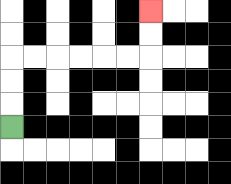{'start': '[0, 5]', 'end': '[6, 0]', 'path_directions': 'U,U,U,R,R,R,R,R,R,U,U', 'path_coordinates': '[[0, 5], [0, 4], [0, 3], [0, 2], [1, 2], [2, 2], [3, 2], [4, 2], [5, 2], [6, 2], [6, 1], [6, 0]]'}